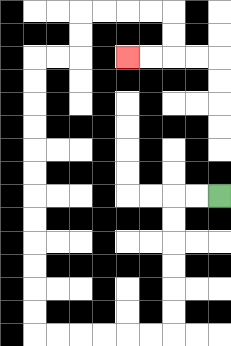{'start': '[9, 8]', 'end': '[5, 2]', 'path_directions': 'L,L,D,D,D,D,D,D,L,L,L,L,L,L,U,U,U,U,U,U,U,U,U,U,U,U,R,R,U,U,R,R,R,R,D,D,L,L', 'path_coordinates': '[[9, 8], [8, 8], [7, 8], [7, 9], [7, 10], [7, 11], [7, 12], [7, 13], [7, 14], [6, 14], [5, 14], [4, 14], [3, 14], [2, 14], [1, 14], [1, 13], [1, 12], [1, 11], [1, 10], [1, 9], [1, 8], [1, 7], [1, 6], [1, 5], [1, 4], [1, 3], [1, 2], [2, 2], [3, 2], [3, 1], [3, 0], [4, 0], [5, 0], [6, 0], [7, 0], [7, 1], [7, 2], [6, 2], [5, 2]]'}